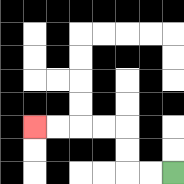{'start': '[7, 7]', 'end': '[1, 5]', 'path_directions': 'L,L,U,U,L,L,L,L', 'path_coordinates': '[[7, 7], [6, 7], [5, 7], [5, 6], [5, 5], [4, 5], [3, 5], [2, 5], [1, 5]]'}